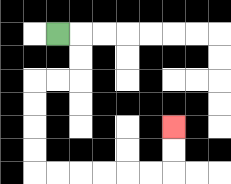{'start': '[2, 1]', 'end': '[7, 5]', 'path_directions': 'R,D,D,L,L,D,D,D,D,R,R,R,R,R,R,U,U', 'path_coordinates': '[[2, 1], [3, 1], [3, 2], [3, 3], [2, 3], [1, 3], [1, 4], [1, 5], [1, 6], [1, 7], [2, 7], [3, 7], [4, 7], [5, 7], [6, 7], [7, 7], [7, 6], [7, 5]]'}